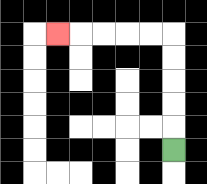{'start': '[7, 6]', 'end': '[2, 1]', 'path_directions': 'U,U,U,U,U,L,L,L,L,L', 'path_coordinates': '[[7, 6], [7, 5], [7, 4], [7, 3], [7, 2], [7, 1], [6, 1], [5, 1], [4, 1], [3, 1], [2, 1]]'}